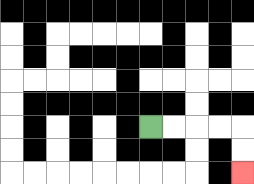{'start': '[6, 5]', 'end': '[10, 7]', 'path_directions': 'R,R,R,R,D,D', 'path_coordinates': '[[6, 5], [7, 5], [8, 5], [9, 5], [10, 5], [10, 6], [10, 7]]'}